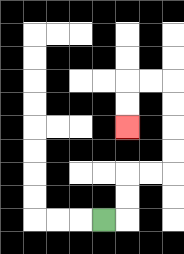{'start': '[4, 9]', 'end': '[5, 5]', 'path_directions': 'R,U,U,R,R,U,U,U,U,L,L,D,D', 'path_coordinates': '[[4, 9], [5, 9], [5, 8], [5, 7], [6, 7], [7, 7], [7, 6], [7, 5], [7, 4], [7, 3], [6, 3], [5, 3], [5, 4], [5, 5]]'}